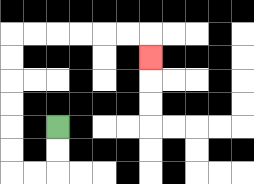{'start': '[2, 5]', 'end': '[6, 2]', 'path_directions': 'D,D,L,L,U,U,U,U,U,U,R,R,R,R,R,R,D', 'path_coordinates': '[[2, 5], [2, 6], [2, 7], [1, 7], [0, 7], [0, 6], [0, 5], [0, 4], [0, 3], [0, 2], [0, 1], [1, 1], [2, 1], [3, 1], [4, 1], [5, 1], [6, 1], [6, 2]]'}